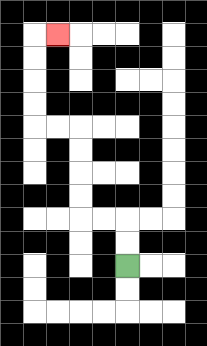{'start': '[5, 11]', 'end': '[2, 1]', 'path_directions': 'U,U,L,L,U,U,U,U,L,L,U,U,U,U,R', 'path_coordinates': '[[5, 11], [5, 10], [5, 9], [4, 9], [3, 9], [3, 8], [3, 7], [3, 6], [3, 5], [2, 5], [1, 5], [1, 4], [1, 3], [1, 2], [1, 1], [2, 1]]'}